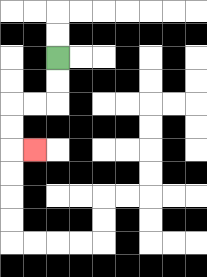{'start': '[2, 2]', 'end': '[1, 6]', 'path_directions': 'D,D,L,L,D,D,R', 'path_coordinates': '[[2, 2], [2, 3], [2, 4], [1, 4], [0, 4], [0, 5], [0, 6], [1, 6]]'}